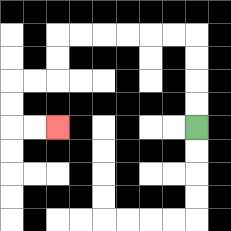{'start': '[8, 5]', 'end': '[2, 5]', 'path_directions': 'U,U,U,U,L,L,L,L,L,L,D,D,L,L,D,D,R,R', 'path_coordinates': '[[8, 5], [8, 4], [8, 3], [8, 2], [8, 1], [7, 1], [6, 1], [5, 1], [4, 1], [3, 1], [2, 1], [2, 2], [2, 3], [1, 3], [0, 3], [0, 4], [0, 5], [1, 5], [2, 5]]'}